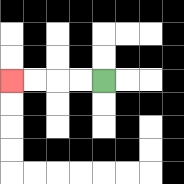{'start': '[4, 3]', 'end': '[0, 3]', 'path_directions': 'L,L,L,L', 'path_coordinates': '[[4, 3], [3, 3], [2, 3], [1, 3], [0, 3]]'}